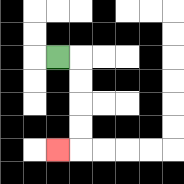{'start': '[2, 2]', 'end': '[2, 6]', 'path_directions': 'R,D,D,D,D,L', 'path_coordinates': '[[2, 2], [3, 2], [3, 3], [3, 4], [3, 5], [3, 6], [2, 6]]'}